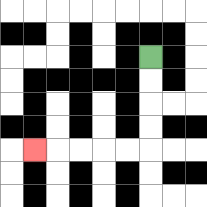{'start': '[6, 2]', 'end': '[1, 6]', 'path_directions': 'D,D,D,D,L,L,L,L,L', 'path_coordinates': '[[6, 2], [6, 3], [6, 4], [6, 5], [6, 6], [5, 6], [4, 6], [3, 6], [2, 6], [1, 6]]'}